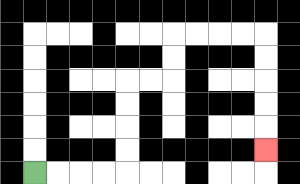{'start': '[1, 7]', 'end': '[11, 6]', 'path_directions': 'R,R,R,R,U,U,U,U,R,R,U,U,R,R,R,R,D,D,D,D,D', 'path_coordinates': '[[1, 7], [2, 7], [3, 7], [4, 7], [5, 7], [5, 6], [5, 5], [5, 4], [5, 3], [6, 3], [7, 3], [7, 2], [7, 1], [8, 1], [9, 1], [10, 1], [11, 1], [11, 2], [11, 3], [11, 4], [11, 5], [11, 6]]'}